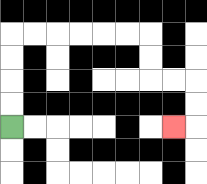{'start': '[0, 5]', 'end': '[7, 5]', 'path_directions': 'U,U,U,U,R,R,R,R,R,R,D,D,R,R,D,D,L', 'path_coordinates': '[[0, 5], [0, 4], [0, 3], [0, 2], [0, 1], [1, 1], [2, 1], [3, 1], [4, 1], [5, 1], [6, 1], [6, 2], [6, 3], [7, 3], [8, 3], [8, 4], [8, 5], [7, 5]]'}